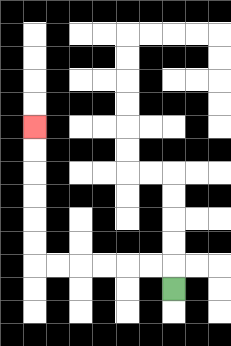{'start': '[7, 12]', 'end': '[1, 5]', 'path_directions': 'U,L,L,L,L,L,L,U,U,U,U,U,U', 'path_coordinates': '[[7, 12], [7, 11], [6, 11], [5, 11], [4, 11], [3, 11], [2, 11], [1, 11], [1, 10], [1, 9], [1, 8], [1, 7], [1, 6], [1, 5]]'}